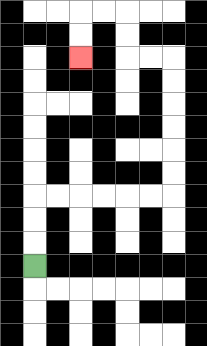{'start': '[1, 11]', 'end': '[3, 2]', 'path_directions': 'U,U,U,R,R,R,R,R,R,U,U,U,U,U,U,L,L,U,U,L,L,D,D', 'path_coordinates': '[[1, 11], [1, 10], [1, 9], [1, 8], [2, 8], [3, 8], [4, 8], [5, 8], [6, 8], [7, 8], [7, 7], [7, 6], [7, 5], [7, 4], [7, 3], [7, 2], [6, 2], [5, 2], [5, 1], [5, 0], [4, 0], [3, 0], [3, 1], [3, 2]]'}